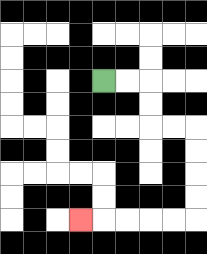{'start': '[4, 3]', 'end': '[3, 9]', 'path_directions': 'R,R,D,D,R,R,D,D,D,D,L,L,L,L,L', 'path_coordinates': '[[4, 3], [5, 3], [6, 3], [6, 4], [6, 5], [7, 5], [8, 5], [8, 6], [8, 7], [8, 8], [8, 9], [7, 9], [6, 9], [5, 9], [4, 9], [3, 9]]'}